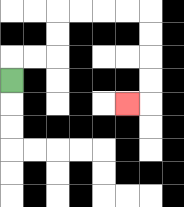{'start': '[0, 3]', 'end': '[5, 4]', 'path_directions': 'U,R,R,U,U,R,R,R,R,D,D,D,D,L', 'path_coordinates': '[[0, 3], [0, 2], [1, 2], [2, 2], [2, 1], [2, 0], [3, 0], [4, 0], [5, 0], [6, 0], [6, 1], [6, 2], [6, 3], [6, 4], [5, 4]]'}